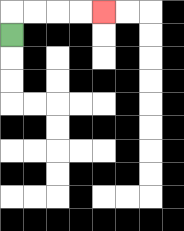{'start': '[0, 1]', 'end': '[4, 0]', 'path_directions': 'U,R,R,R,R', 'path_coordinates': '[[0, 1], [0, 0], [1, 0], [2, 0], [3, 0], [4, 0]]'}